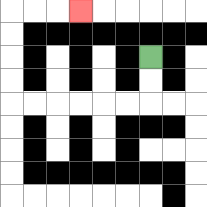{'start': '[6, 2]', 'end': '[3, 0]', 'path_directions': 'D,D,L,L,L,L,L,L,U,U,U,U,R,R,R', 'path_coordinates': '[[6, 2], [6, 3], [6, 4], [5, 4], [4, 4], [3, 4], [2, 4], [1, 4], [0, 4], [0, 3], [0, 2], [0, 1], [0, 0], [1, 0], [2, 0], [3, 0]]'}